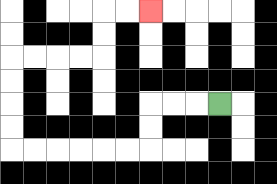{'start': '[9, 4]', 'end': '[6, 0]', 'path_directions': 'L,L,L,D,D,L,L,L,L,L,L,U,U,U,U,R,R,R,R,U,U,R,R', 'path_coordinates': '[[9, 4], [8, 4], [7, 4], [6, 4], [6, 5], [6, 6], [5, 6], [4, 6], [3, 6], [2, 6], [1, 6], [0, 6], [0, 5], [0, 4], [0, 3], [0, 2], [1, 2], [2, 2], [3, 2], [4, 2], [4, 1], [4, 0], [5, 0], [6, 0]]'}